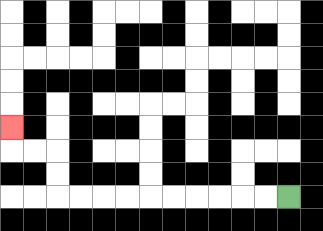{'start': '[12, 8]', 'end': '[0, 5]', 'path_directions': 'L,L,L,L,L,L,L,L,L,L,U,U,L,L,U', 'path_coordinates': '[[12, 8], [11, 8], [10, 8], [9, 8], [8, 8], [7, 8], [6, 8], [5, 8], [4, 8], [3, 8], [2, 8], [2, 7], [2, 6], [1, 6], [0, 6], [0, 5]]'}